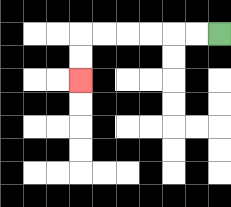{'start': '[9, 1]', 'end': '[3, 3]', 'path_directions': 'L,L,L,L,L,L,D,D', 'path_coordinates': '[[9, 1], [8, 1], [7, 1], [6, 1], [5, 1], [4, 1], [3, 1], [3, 2], [3, 3]]'}